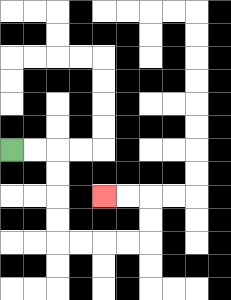{'start': '[0, 6]', 'end': '[4, 8]', 'path_directions': 'R,R,D,D,D,D,R,R,R,R,U,U,L,L', 'path_coordinates': '[[0, 6], [1, 6], [2, 6], [2, 7], [2, 8], [2, 9], [2, 10], [3, 10], [4, 10], [5, 10], [6, 10], [6, 9], [6, 8], [5, 8], [4, 8]]'}